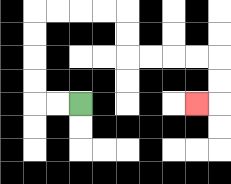{'start': '[3, 4]', 'end': '[8, 4]', 'path_directions': 'L,L,U,U,U,U,R,R,R,R,D,D,R,R,R,R,D,D,L', 'path_coordinates': '[[3, 4], [2, 4], [1, 4], [1, 3], [1, 2], [1, 1], [1, 0], [2, 0], [3, 0], [4, 0], [5, 0], [5, 1], [5, 2], [6, 2], [7, 2], [8, 2], [9, 2], [9, 3], [9, 4], [8, 4]]'}